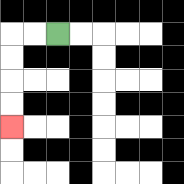{'start': '[2, 1]', 'end': '[0, 5]', 'path_directions': 'L,L,D,D,D,D', 'path_coordinates': '[[2, 1], [1, 1], [0, 1], [0, 2], [0, 3], [0, 4], [0, 5]]'}